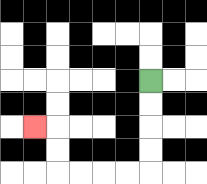{'start': '[6, 3]', 'end': '[1, 5]', 'path_directions': 'D,D,D,D,L,L,L,L,U,U,L', 'path_coordinates': '[[6, 3], [6, 4], [6, 5], [6, 6], [6, 7], [5, 7], [4, 7], [3, 7], [2, 7], [2, 6], [2, 5], [1, 5]]'}